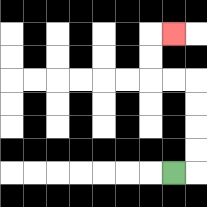{'start': '[7, 7]', 'end': '[7, 1]', 'path_directions': 'R,U,U,U,U,L,L,U,U,R', 'path_coordinates': '[[7, 7], [8, 7], [8, 6], [8, 5], [8, 4], [8, 3], [7, 3], [6, 3], [6, 2], [6, 1], [7, 1]]'}